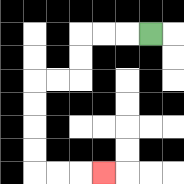{'start': '[6, 1]', 'end': '[4, 7]', 'path_directions': 'L,L,L,D,D,L,L,D,D,D,D,R,R,R', 'path_coordinates': '[[6, 1], [5, 1], [4, 1], [3, 1], [3, 2], [3, 3], [2, 3], [1, 3], [1, 4], [1, 5], [1, 6], [1, 7], [2, 7], [3, 7], [4, 7]]'}